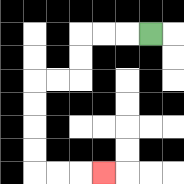{'start': '[6, 1]', 'end': '[4, 7]', 'path_directions': 'L,L,L,D,D,L,L,D,D,D,D,R,R,R', 'path_coordinates': '[[6, 1], [5, 1], [4, 1], [3, 1], [3, 2], [3, 3], [2, 3], [1, 3], [1, 4], [1, 5], [1, 6], [1, 7], [2, 7], [3, 7], [4, 7]]'}